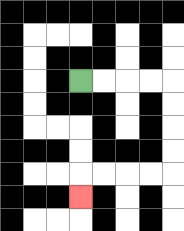{'start': '[3, 3]', 'end': '[3, 8]', 'path_directions': 'R,R,R,R,D,D,D,D,L,L,L,L,D', 'path_coordinates': '[[3, 3], [4, 3], [5, 3], [6, 3], [7, 3], [7, 4], [7, 5], [7, 6], [7, 7], [6, 7], [5, 7], [4, 7], [3, 7], [3, 8]]'}